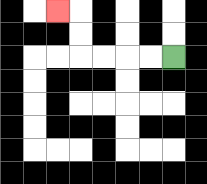{'start': '[7, 2]', 'end': '[2, 0]', 'path_directions': 'L,L,L,L,U,U,L', 'path_coordinates': '[[7, 2], [6, 2], [5, 2], [4, 2], [3, 2], [3, 1], [3, 0], [2, 0]]'}